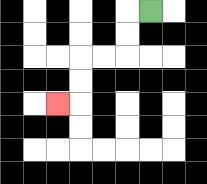{'start': '[6, 0]', 'end': '[2, 4]', 'path_directions': 'L,D,D,L,L,D,D,L', 'path_coordinates': '[[6, 0], [5, 0], [5, 1], [5, 2], [4, 2], [3, 2], [3, 3], [3, 4], [2, 4]]'}